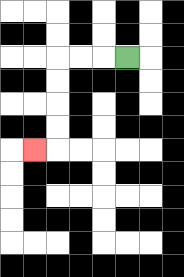{'start': '[5, 2]', 'end': '[1, 6]', 'path_directions': 'L,L,L,D,D,D,D,L', 'path_coordinates': '[[5, 2], [4, 2], [3, 2], [2, 2], [2, 3], [2, 4], [2, 5], [2, 6], [1, 6]]'}